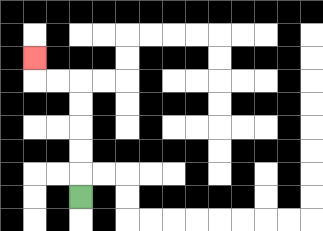{'start': '[3, 8]', 'end': '[1, 2]', 'path_directions': 'U,U,U,U,U,L,L,U', 'path_coordinates': '[[3, 8], [3, 7], [3, 6], [3, 5], [3, 4], [3, 3], [2, 3], [1, 3], [1, 2]]'}